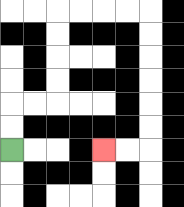{'start': '[0, 6]', 'end': '[4, 6]', 'path_directions': 'U,U,R,R,U,U,U,U,R,R,R,R,D,D,D,D,D,D,L,L', 'path_coordinates': '[[0, 6], [0, 5], [0, 4], [1, 4], [2, 4], [2, 3], [2, 2], [2, 1], [2, 0], [3, 0], [4, 0], [5, 0], [6, 0], [6, 1], [6, 2], [6, 3], [6, 4], [6, 5], [6, 6], [5, 6], [4, 6]]'}